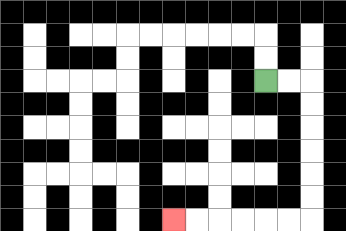{'start': '[11, 3]', 'end': '[7, 9]', 'path_directions': 'R,R,D,D,D,D,D,D,L,L,L,L,L,L', 'path_coordinates': '[[11, 3], [12, 3], [13, 3], [13, 4], [13, 5], [13, 6], [13, 7], [13, 8], [13, 9], [12, 9], [11, 9], [10, 9], [9, 9], [8, 9], [7, 9]]'}